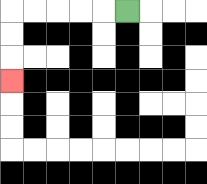{'start': '[5, 0]', 'end': '[0, 3]', 'path_directions': 'L,L,L,L,L,D,D,D', 'path_coordinates': '[[5, 0], [4, 0], [3, 0], [2, 0], [1, 0], [0, 0], [0, 1], [0, 2], [0, 3]]'}